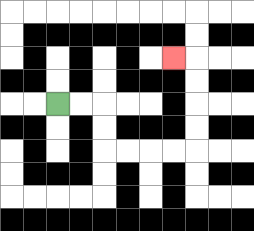{'start': '[2, 4]', 'end': '[7, 2]', 'path_directions': 'R,R,D,D,R,R,R,R,U,U,U,U,L', 'path_coordinates': '[[2, 4], [3, 4], [4, 4], [4, 5], [4, 6], [5, 6], [6, 6], [7, 6], [8, 6], [8, 5], [8, 4], [8, 3], [8, 2], [7, 2]]'}